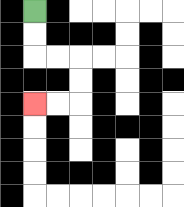{'start': '[1, 0]', 'end': '[1, 4]', 'path_directions': 'D,D,R,R,D,D,L,L', 'path_coordinates': '[[1, 0], [1, 1], [1, 2], [2, 2], [3, 2], [3, 3], [3, 4], [2, 4], [1, 4]]'}